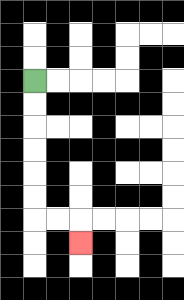{'start': '[1, 3]', 'end': '[3, 10]', 'path_directions': 'D,D,D,D,D,D,R,R,D', 'path_coordinates': '[[1, 3], [1, 4], [1, 5], [1, 6], [1, 7], [1, 8], [1, 9], [2, 9], [3, 9], [3, 10]]'}